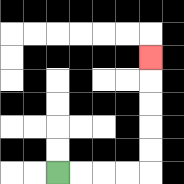{'start': '[2, 7]', 'end': '[6, 2]', 'path_directions': 'R,R,R,R,U,U,U,U,U', 'path_coordinates': '[[2, 7], [3, 7], [4, 7], [5, 7], [6, 7], [6, 6], [6, 5], [6, 4], [6, 3], [6, 2]]'}